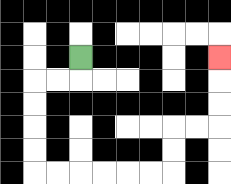{'start': '[3, 2]', 'end': '[9, 2]', 'path_directions': 'D,L,L,D,D,D,D,R,R,R,R,R,R,U,U,R,R,U,U,U', 'path_coordinates': '[[3, 2], [3, 3], [2, 3], [1, 3], [1, 4], [1, 5], [1, 6], [1, 7], [2, 7], [3, 7], [4, 7], [5, 7], [6, 7], [7, 7], [7, 6], [7, 5], [8, 5], [9, 5], [9, 4], [9, 3], [9, 2]]'}